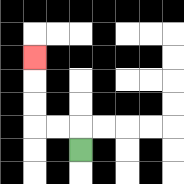{'start': '[3, 6]', 'end': '[1, 2]', 'path_directions': 'U,L,L,U,U,U', 'path_coordinates': '[[3, 6], [3, 5], [2, 5], [1, 5], [1, 4], [1, 3], [1, 2]]'}